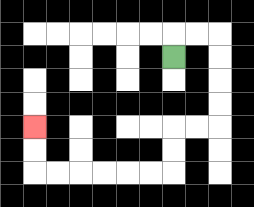{'start': '[7, 2]', 'end': '[1, 5]', 'path_directions': 'U,R,R,D,D,D,D,L,L,D,D,L,L,L,L,L,L,U,U', 'path_coordinates': '[[7, 2], [7, 1], [8, 1], [9, 1], [9, 2], [9, 3], [9, 4], [9, 5], [8, 5], [7, 5], [7, 6], [7, 7], [6, 7], [5, 7], [4, 7], [3, 7], [2, 7], [1, 7], [1, 6], [1, 5]]'}